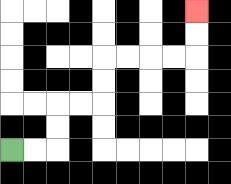{'start': '[0, 6]', 'end': '[8, 0]', 'path_directions': 'R,R,U,U,R,R,U,U,R,R,R,R,U,U', 'path_coordinates': '[[0, 6], [1, 6], [2, 6], [2, 5], [2, 4], [3, 4], [4, 4], [4, 3], [4, 2], [5, 2], [6, 2], [7, 2], [8, 2], [8, 1], [8, 0]]'}